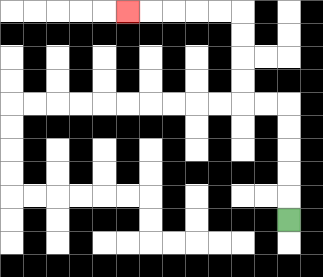{'start': '[12, 9]', 'end': '[5, 0]', 'path_directions': 'U,U,U,U,U,L,L,U,U,U,U,L,L,L,L,L', 'path_coordinates': '[[12, 9], [12, 8], [12, 7], [12, 6], [12, 5], [12, 4], [11, 4], [10, 4], [10, 3], [10, 2], [10, 1], [10, 0], [9, 0], [8, 0], [7, 0], [6, 0], [5, 0]]'}